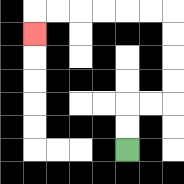{'start': '[5, 6]', 'end': '[1, 1]', 'path_directions': 'U,U,R,R,U,U,U,U,L,L,L,L,L,L,D', 'path_coordinates': '[[5, 6], [5, 5], [5, 4], [6, 4], [7, 4], [7, 3], [7, 2], [7, 1], [7, 0], [6, 0], [5, 0], [4, 0], [3, 0], [2, 0], [1, 0], [1, 1]]'}